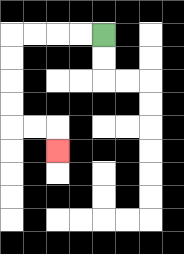{'start': '[4, 1]', 'end': '[2, 6]', 'path_directions': 'L,L,L,L,D,D,D,D,R,R,D', 'path_coordinates': '[[4, 1], [3, 1], [2, 1], [1, 1], [0, 1], [0, 2], [0, 3], [0, 4], [0, 5], [1, 5], [2, 5], [2, 6]]'}